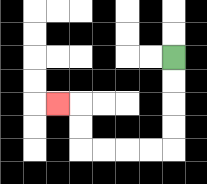{'start': '[7, 2]', 'end': '[2, 4]', 'path_directions': 'D,D,D,D,L,L,L,L,U,U,L', 'path_coordinates': '[[7, 2], [7, 3], [7, 4], [7, 5], [7, 6], [6, 6], [5, 6], [4, 6], [3, 6], [3, 5], [3, 4], [2, 4]]'}